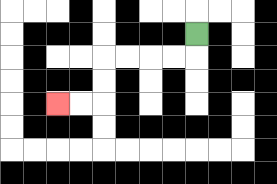{'start': '[8, 1]', 'end': '[2, 4]', 'path_directions': 'D,L,L,L,L,D,D,L,L', 'path_coordinates': '[[8, 1], [8, 2], [7, 2], [6, 2], [5, 2], [4, 2], [4, 3], [4, 4], [3, 4], [2, 4]]'}